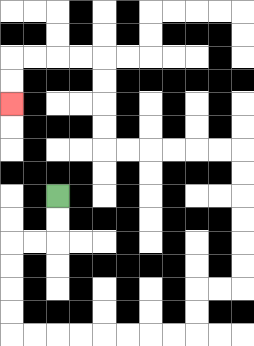{'start': '[2, 8]', 'end': '[0, 4]', 'path_directions': 'D,D,L,L,D,D,D,D,R,R,R,R,R,R,R,R,U,U,R,R,U,U,U,U,U,U,L,L,L,L,L,L,U,U,U,U,L,L,L,L,D,D', 'path_coordinates': '[[2, 8], [2, 9], [2, 10], [1, 10], [0, 10], [0, 11], [0, 12], [0, 13], [0, 14], [1, 14], [2, 14], [3, 14], [4, 14], [5, 14], [6, 14], [7, 14], [8, 14], [8, 13], [8, 12], [9, 12], [10, 12], [10, 11], [10, 10], [10, 9], [10, 8], [10, 7], [10, 6], [9, 6], [8, 6], [7, 6], [6, 6], [5, 6], [4, 6], [4, 5], [4, 4], [4, 3], [4, 2], [3, 2], [2, 2], [1, 2], [0, 2], [0, 3], [0, 4]]'}